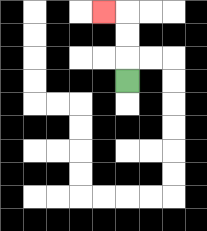{'start': '[5, 3]', 'end': '[4, 0]', 'path_directions': 'U,U,U,L', 'path_coordinates': '[[5, 3], [5, 2], [5, 1], [5, 0], [4, 0]]'}